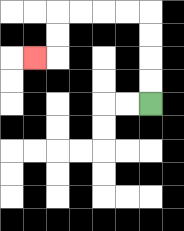{'start': '[6, 4]', 'end': '[1, 2]', 'path_directions': 'U,U,U,U,L,L,L,L,D,D,L', 'path_coordinates': '[[6, 4], [6, 3], [6, 2], [6, 1], [6, 0], [5, 0], [4, 0], [3, 0], [2, 0], [2, 1], [2, 2], [1, 2]]'}